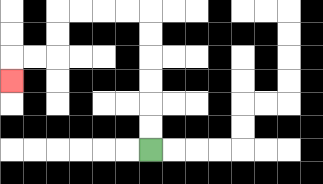{'start': '[6, 6]', 'end': '[0, 3]', 'path_directions': 'U,U,U,U,U,U,L,L,L,L,D,D,L,L,D', 'path_coordinates': '[[6, 6], [6, 5], [6, 4], [6, 3], [6, 2], [6, 1], [6, 0], [5, 0], [4, 0], [3, 0], [2, 0], [2, 1], [2, 2], [1, 2], [0, 2], [0, 3]]'}